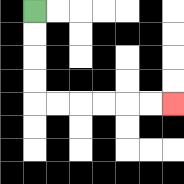{'start': '[1, 0]', 'end': '[7, 4]', 'path_directions': 'D,D,D,D,R,R,R,R,R,R', 'path_coordinates': '[[1, 0], [1, 1], [1, 2], [1, 3], [1, 4], [2, 4], [3, 4], [4, 4], [5, 4], [6, 4], [7, 4]]'}